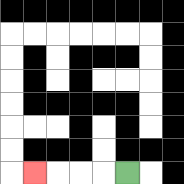{'start': '[5, 7]', 'end': '[1, 7]', 'path_directions': 'L,L,L,L', 'path_coordinates': '[[5, 7], [4, 7], [3, 7], [2, 7], [1, 7]]'}